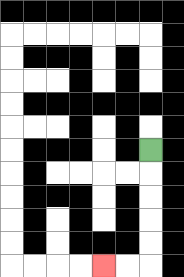{'start': '[6, 6]', 'end': '[4, 11]', 'path_directions': 'D,D,D,D,D,L,L', 'path_coordinates': '[[6, 6], [6, 7], [6, 8], [6, 9], [6, 10], [6, 11], [5, 11], [4, 11]]'}